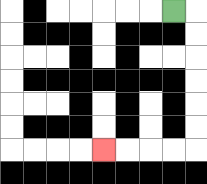{'start': '[7, 0]', 'end': '[4, 6]', 'path_directions': 'R,D,D,D,D,D,D,L,L,L,L', 'path_coordinates': '[[7, 0], [8, 0], [8, 1], [8, 2], [8, 3], [8, 4], [8, 5], [8, 6], [7, 6], [6, 6], [5, 6], [4, 6]]'}